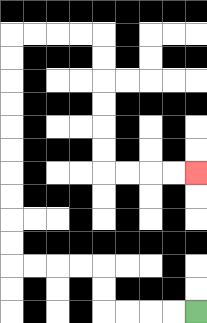{'start': '[8, 13]', 'end': '[8, 7]', 'path_directions': 'L,L,L,L,U,U,L,L,L,L,U,U,U,U,U,U,U,U,U,U,R,R,R,R,D,D,D,D,D,D,R,R,R,R', 'path_coordinates': '[[8, 13], [7, 13], [6, 13], [5, 13], [4, 13], [4, 12], [4, 11], [3, 11], [2, 11], [1, 11], [0, 11], [0, 10], [0, 9], [0, 8], [0, 7], [0, 6], [0, 5], [0, 4], [0, 3], [0, 2], [0, 1], [1, 1], [2, 1], [3, 1], [4, 1], [4, 2], [4, 3], [4, 4], [4, 5], [4, 6], [4, 7], [5, 7], [6, 7], [7, 7], [8, 7]]'}